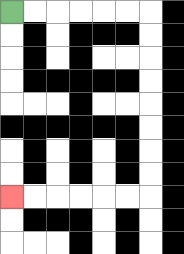{'start': '[0, 0]', 'end': '[0, 8]', 'path_directions': 'R,R,R,R,R,R,D,D,D,D,D,D,D,D,L,L,L,L,L,L', 'path_coordinates': '[[0, 0], [1, 0], [2, 0], [3, 0], [4, 0], [5, 0], [6, 0], [6, 1], [6, 2], [6, 3], [6, 4], [6, 5], [6, 6], [6, 7], [6, 8], [5, 8], [4, 8], [3, 8], [2, 8], [1, 8], [0, 8]]'}